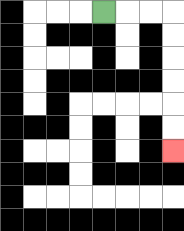{'start': '[4, 0]', 'end': '[7, 6]', 'path_directions': 'R,R,R,D,D,D,D,D,D', 'path_coordinates': '[[4, 0], [5, 0], [6, 0], [7, 0], [7, 1], [7, 2], [7, 3], [7, 4], [7, 5], [7, 6]]'}